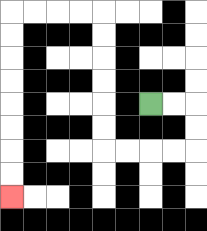{'start': '[6, 4]', 'end': '[0, 8]', 'path_directions': 'R,R,D,D,L,L,L,L,U,U,U,U,U,U,L,L,L,L,D,D,D,D,D,D,D,D', 'path_coordinates': '[[6, 4], [7, 4], [8, 4], [8, 5], [8, 6], [7, 6], [6, 6], [5, 6], [4, 6], [4, 5], [4, 4], [4, 3], [4, 2], [4, 1], [4, 0], [3, 0], [2, 0], [1, 0], [0, 0], [0, 1], [0, 2], [0, 3], [0, 4], [0, 5], [0, 6], [0, 7], [0, 8]]'}